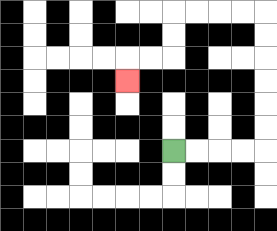{'start': '[7, 6]', 'end': '[5, 3]', 'path_directions': 'R,R,R,R,U,U,U,U,U,U,L,L,L,L,D,D,L,L,D', 'path_coordinates': '[[7, 6], [8, 6], [9, 6], [10, 6], [11, 6], [11, 5], [11, 4], [11, 3], [11, 2], [11, 1], [11, 0], [10, 0], [9, 0], [8, 0], [7, 0], [7, 1], [7, 2], [6, 2], [5, 2], [5, 3]]'}